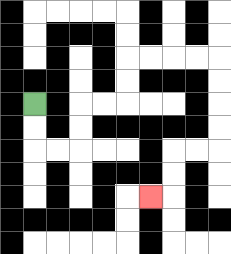{'start': '[1, 4]', 'end': '[6, 8]', 'path_directions': 'D,D,R,R,U,U,R,R,U,U,R,R,R,R,D,D,D,D,L,L,D,D,L', 'path_coordinates': '[[1, 4], [1, 5], [1, 6], [2, 6], [3, 6], [3, 5], [3, 4], [4, 4], [5, 4], [5, 3], [5, 2], [6, 2], [7, 2], [8, 2], [9, 2], [9, 3], [9, 4], [9, 5], [9, 6], [8, 6], [7, 6], [7, 7], [7, 8], [6, 8]]'}